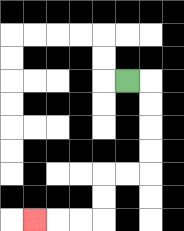{'start': '[5, 3]', 'end': '[1, 9]', 'path_directions': 'R,D,D,D,D,L,L,D,D,L,L,L', 'path_coordinates': '[[5, 3], [6, 3], [6, 4], [6, 5], [6, 6], [6, 7], [5, 7], [4, 7], [4, 8], [4, 9], [3, 9], [2, 9], [1, 9]]'}